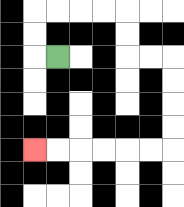{'start': '[2, 2]', 'end': '[1, 6]', 'path_directions': 'L,U,U,R,R,R,R,D,D,R,R,D,D,D,D,L,L,L,L,L,L', 'path_coordinates': '[[2, 2], [1, 2], [1, 1], [1, 0], [2, 0], [3, 0], [4, 0], [5, 0], [5, 1], [5, 2], [6, 2], [7, 2], [7, 3], [7, 4], [7, 5], [7, 6], [6, 6], [5, 6], [4, 6], [3, 6], [2, 6], [1, 6]]'}